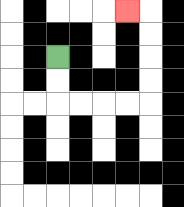{'start': '[2, 2]', 'end': '[5, 0]', 'path_directions': 'D,D,R,R,R,R,U,U,U,U,L', 'path_coordinates': '[[2, 2], [2, 3], [2, 4], [3, 4], [4, 4], [5, 4], [6, 4], [6, 3], [6, 2], [6, 1], [6, 0], [5, 0]]'}